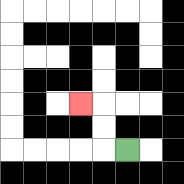{'start': '[5, 6]', 'end': '[3, 4]', 'path_directions': 'L,U,U,L', 'path_coordinates': '[[5, 6], [4, 6], [4, 5], [4, 4], [3, 4]]'}